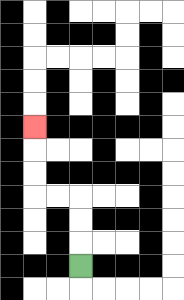{'start': '[3, 11]', 'end': '[1, 5]', 'path_directions': 'U,U,U,L,L,U,U,U', 'path_coordinates': '[[3, 11], [3, 10], [3, 9], [3, 8], [2, 8], [1, 8], [1, 7], [1, 6], [1, 5]]'}